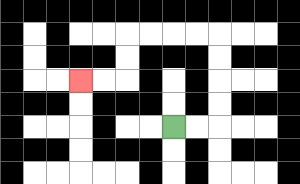{'start': '[7, 5]', 'end': '[3, 3]', 'path_directions': 'R,R,U,U,U,U,L,L,L,L,D,D,L,L', 'path_coordinates': '[[7, 5], [8, 5], [9, 5], [9, 4], [9, 3], [9, 2], [9, 1], [8, 1], [7, 1], [6, 1], [5, 1], [5, 2], [5, 3], [4, 3], [3, 3]]'}